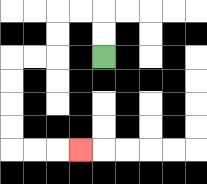{'start': '[4, 2]', 'end': '[3, 6]', 'path_directions': 'U,U,L,L,D,D,L,L,D,D,D,D,R,R,R', 'path_coordinates': '[[4, 2], [4, 1], [4, 0], [3, 0], [2, 0], [2, 1], [2, 2], [1, 2], [0, 2], [0, 3], [0, 4], [0, 5], [0, 6], [1, 6], [2, 6], [3, 6]]'}